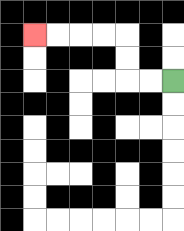{'start': '[7, 3]', 'end': '[1, 1]', 'path_directions': 'L,L,U,U,L,L,L,L', 'path_coordinates': '[[7, 3], [6, 3], [5, 3], [5, 2], [5, 1], [4, 1], [3, 1], [2, 1], [1, 1]]'}